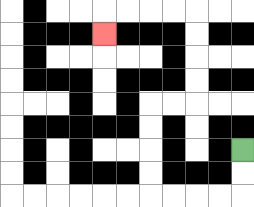{'start': '[10, 6]', 'end': '[4, 1]', 'path_directions': 'D,D,L,L,L,L,U,U,U,U,R,R,U,U,U,U,L,L,L,L,D', 'path_coordinates': '[[10, 6], [10, 7], [10, 8], [9, 8], [8, 8], [7, 8], [6, 8], [6, 7], [6, 6], [6, 5], [6, 4], [7, 4], [8, 4], [8, 3], [8, 2], [8, 1], [8, 0], [7, 0], [6, 0], [5, 0], [4, 0], [4, 1]]'}